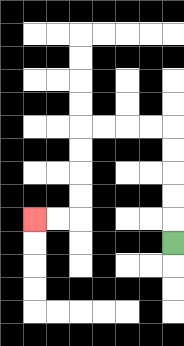{'start': '[7, 10]', 'end': '[1, 9]', 'path_directions': 'U,U,U,U,U,L,L,L,L,D,D,D,D,L,L', 'path_coordinates': '[[7, 10], [7, 9], [7, 8], [7, 7], [7, 6], [7, 5], [6, 5], [5, 5], [4, 5], [3, 5], [3, 6], [3, 7], [3, 8], [3, 9], [2, 9], [1, 9]]'}